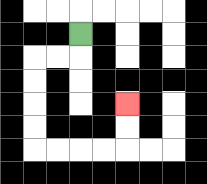{'start': '[3, 1]', 'end': '[5, 4]', 'path_directions': 'D,L,L,D,D,D,D,R,R,R,R,U,U', 'path_coordinates': '[[3, 1], [3, 2], [2, 2], [1, 2], [1, 3], [1, 4], [1, 5], [1, 6], [2, 6], [3, 6], [4, 6], [5, 6], [5, 5], [5, 4]]'}